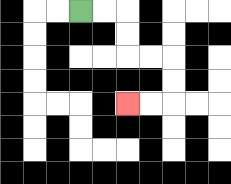{'start': '[3, 0]', 'end': '[5, 4]', 'path_directions': 'R,R,D,D,R,R,D,D,L,L', 'path_coordinates': '[[3, 0], [4, 0], [5, 0], [5, 1], [5, 2], [6, 2], [7, 2], [7, 3], [7, 4], [6, 4], [5, 4]]'}